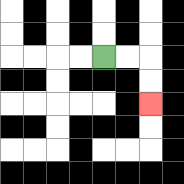{'start': '[4, 2]', 'end': '[6, 4]', 'path_directions': 'R,R,D,D', 'path_coordinates': '[[4, 2], [5, 2], [6, 2], [6, 3], [6, 4]]'}